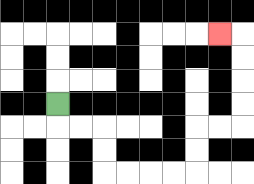{'start': '[2, 4]', 'end': '[9, 1]', 'path_directions': 'D,R,R,D,D,R,R,R,R,U,U,R,R,U,U,U,U,L', 'path_coordinates': '[[2, 4], [2, 5], [3, 5], [4, 5], [4, 6], [4, 7], [5, 7], [6, 7], [7, 7], [8, 7], [8, 6], [8, 5], [9, 5], [10, 5], [10, 4], [10, 3], [10, 2], [10, 1], [9, 1]]'}